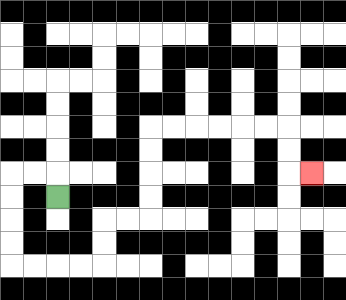{'start': '[2, 8]', 'end': '[13, 7]', 'path_directions': 'U,L,L,D,D,D,D,R,R,R,R,U,U,R,R,U,U,U,U,R,R,R,R,R,R,D,D,R', 'path_coordinates': '[[2, 8], [2, 7], [1, 7], [0, 7], [0, 8], [0, 9], [0, 10], [0, 11], [1, 11], [2, 11], [3, 11], [4, 11], [4, 10], [4, 9], [5, 9], [6, 9], [6, 8], [6, 7], [6, 6], [6, 5], [7, 5], [8, 5], [9, 5], [10, 5], [11, 5], [12, 5], [12, 6], [12, 7], [13, 7]]'}